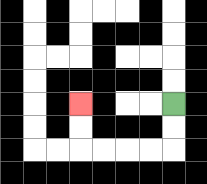{'start': '[7, 4]', 'end': '[3, 4]', 'path_directions': 'D,D,L,L,L,L,U,U', 'path_coordinates': '[[7, 4], [7, 5], [7, 6], [6, 6], [5, 6], [4, 6], [3, 6], [3, 5], [3, 4]]'}